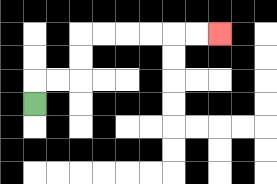{'start': '[1, 4]', 'end': '[9, 1]', 'path_directions': 'U,R,R,U,U,R,R,R,R,R,R', 'path_coordinates': '[[1, 4], [1, 3], [2, 3], [3, 3], [3, 2], [3, 1], [4, 1], [5, 1], [6, 1], [7, 1], [8, 1], [9, 1]]'}